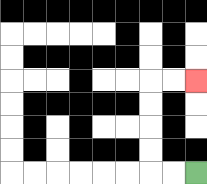{'start': '[8, 7]', 'end': '[8, 3]', 'path_directions': 'L,L,U,U,U,U,R,R', 'path_coordinates': '[[8, 7], [7, 7], [6, 7], [6, 6], [6, 5], [6, 4], [6, 3], [7, 3], [8, 3]]'}